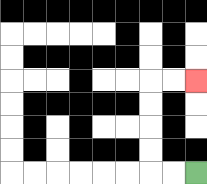{'start': '[8, 7]', 'end': '[8, 3]', 'path_directions': 'L,L,U,U,U,U,R,R', 'path_coordinates': '[[8, 7], [7, 7], [6, 7], [6, 6], [6, 5], [6, 4], [6, 3], [7, 3], [8, 3]]'}